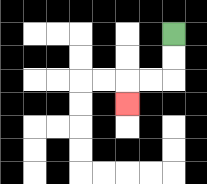{'start': '[7, 1]', 'end': '[5, 4]', 'path_directions': 'D,D,L,L,D', 'path_coordinates': '[[7, 1], [7, 2], [7, 3], [6, 3], [5, 3], [5, 4]]'}